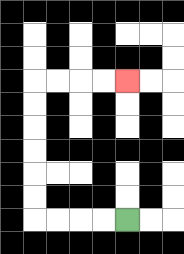{'start': '[5, 9]', 'end': '[5, 3]', 'path_directions': 'L,L,L,L,U,U,U,U,U,U,R,R,R,R', 'path_coordinates': '[[5, 9], [4, 9], [3, 9], [2, 9], [1, 9], [1, 8], [1, 7], [1, 6], [1, 5], [1, 4], [1, 3], [2, 3], [3, 3], [4, 3], [5, 3]]'}